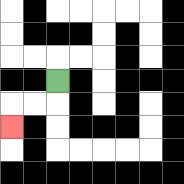{'start': '[2, 3]', 'end': '[0, 5]', 'path_directions': 'D,L,L,D', 'path_coordinates': '[[2, 3], [2, 4], [1, 4], [0, 4], [0, 5]]'}